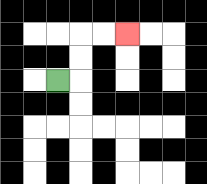{'start': '[2, 3]', 'end': '[5, 1]', 'path_directions': 'R,U,U,R,R', 'path_coordinates': '[[2, 3], [3, 3], [3, 2], [3, 1], [4, 1], [5, 1]]'}